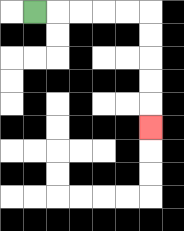{'start': '[1, 0]', 'end': '[6, 5]', 'path_directions': 'R,R,R,R,R,D,D,D,D,D', 'path_coordinates': '[[1, 0], [2, 0], [3, 0], [4, 0], [5, 0], [6, 0], [6, 1], [6, 2], [6, 3], [6, 4], [6, 5]]'}